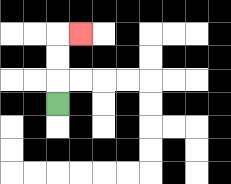{'start': '[2, 4]', 'end': '[3, 1]', 'path_directions': 'U,U,U,R', 'path_coordinates': '[[2, 4], [2, 3], [2, 2], [2, 1], [3, 1]]'}